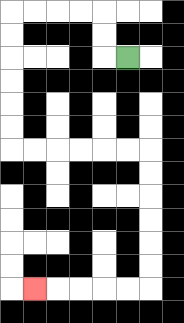{'start': '[5, 2]', 'end': '[1, 12]', 'path_directions': 'L,U,U,L,L,L,L,D,D,D,D,D,D,R,R,R,R,R,R,D,D,D,D,D,D,L,L,L,L,L', 'path_coordinates': '[[5, 2], [4, 2], [4, 1], [4, 0], [3, 0], [2, 0], [1, 0], [0, 0], [0, 1], [0, 2], [0, 3], [0, 4], [0, 5], [0, 6], [1, 6], [2, 6], [3, 6], [4, 6], [5, 6], [6, 6], [6, 7], [6, 8], [6, 9], [6, 10], [6, 11], [6, 12], [5, 12], [4, 12], [3, 12], [2, 12], [1, 12]]'}